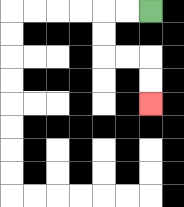{'start': '[6, 0]', 'end': '[6, 4]', 'path_directions': 'L,L,D,D,R,R,D,D', 'path_coordinates': '[[6, 0], [5, 0], [4, 0], [4, 1], [4, 2], [5, 2], [6, 2], [6, 3], [6, 4]]'}